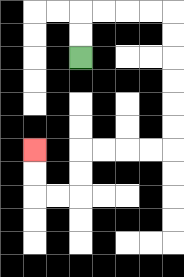{'start': '[3, 2]', 'end': '[1, 6]', 'path_directions': 'U,U,R,R,R,R,D,D,D,D,D,D,L,L,L,L,D,D,L,L,U,U', 'path_coordinates': '[[3, 2], [3, 1], [3, 0], [4, 0], [5, 0], [6, 0], [7, 0], [7, 1], [7, 2], [7, 3], [7, 4], [7, 5], [7, 6], [6, 6], [5, 6], [4, 6], [3, 6], [3, 7], [3, 8], [2, 8], [1, 8], [1, 7], [1, 6]]'}